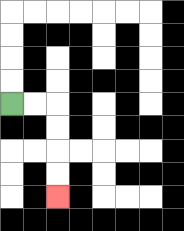{'start': '[0, 4]', 'end': '[2, 8]', 'path_directions': 'R,R,D,D,D,D', 'path_coordinates': '[[0, 4], [1, 4], [2, 4], [2, 5], [2, 6], [2, 7], [2, 8]]'}